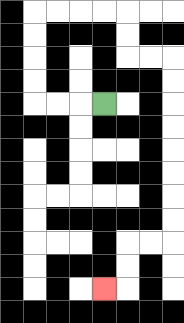{'start': '[4, 4]', 'end': '[4, 12]', 'path_directions': 'L,L,L,U,U,U,U,R,R,R,R,D,D,R,R,D,D,D,D,D,D,D,D,L,L,D,D,L', 'path_coordinates': '[[4, 4], [3, 4], [2, 4], [1, 4], [1, 3], [1, 2], [1, 1], [1, 0], [2, 0], [3, 0], [4, 0], [5, 0], [5, 1], [5, 2], [6, 2], [7, 2], [7, 3], [7, 4], [7, 5], [7, 6], [7, 7], [7, 8], [7, 9], [7, 10], [6, 10], [5, 10], [5, 11], [5, 12], [4, 12]]'}